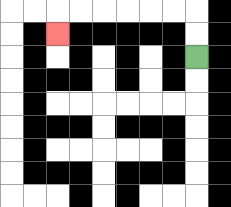{'start': '[8, 2]', 'end': '[2, 1]', 'path_directions': 'U,U,L,L,L,L,L,L,D', 'path_coordinates': '[[8, 2], [8, 1], [8, 0], [7, 0], [6, 0], [5, 0], [4, 0], [3, 0], [2, 0], [2, 1]]'}